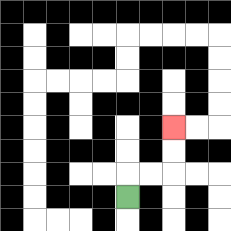{'start': '[5, 8]', 'end': '[7, 5]', 'path_directions': 'U,R,R,U,U', 'path_coordinates': '[[5, 8], [5, 7], [6, 7], [7, 7], [7, 6], [7, 5]]'}